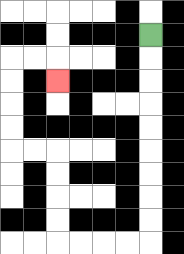{'start': '[6, 1]', 'end': '[2, 3]', 'path_directions': 'D,D,D,D,D,D,D,D,D,L,L,L,L,U,U,U,U,L,L,U,U,U,U,R,R,D', 'path_coordinates': '[[6, 1], [6, 2], [6, 3], [6, 4], [6, 5], [6, 6], [6, 7], [6, 8], [6, 9], [6, 10], [5, 10], [4, 10], [3, 10], [2, 10], [2, 9], [2, 8], [2, 7], [2, 6], [1, 6], [0, 6], [0, 5], [0, 4], [0, 3], [0, 2], [1, 2], [2, 2], [2, 3]]'}